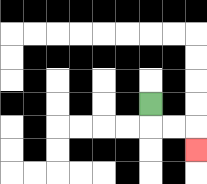{'start': '[6, 4]', 'end': '[8, 6]', 'path_directions': 'D,R,R,D', 'path_coordinates': '[[6, 4], [6, 5], [7, 5], [8, 5], [8, 6]]'}